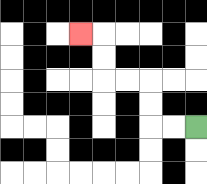{'start': '[8, 5]', 'end': '[3, 1]', 'path_directions': 'L,L,U,U,L,L,U,U,L', 'path_coordinates': '[[8, 5], [7, 5], [6, 5], [6, 4], [6, 3], [5, 3], [4, 3], [4, 2], [4, 1], [3, 1]]'}